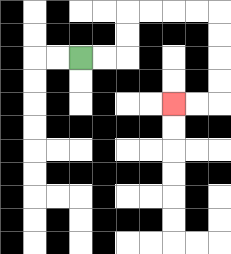{'start': '[3, 2]', 'end': '[7, 4]', 'path_directions': 'R,R,U,U,R,R,R,R,D,D,D,D,L,L', 'path_coordinates': '[[3, 2], [4, 2], [5, 2], [5, 1], [5, 0], [6, 0], [7, 0], [8, 0], [9, 0], [9, 1], [9, 2], [9, 3], [9, 4], [8, 4], [7, 4]]'}